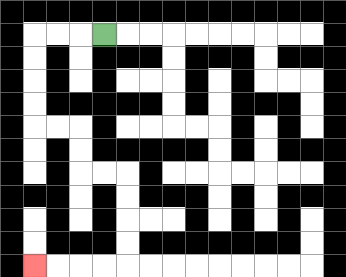{'start': '[4, 1]', 'end': '[1, 11]', 'path_directions': 'L,L,L,D,D,D,D,R,R,D,D,R,R,D,D,D,D,L,L,L,L', 'path_coordinates': '[[4, 1], [3, 1], [2, 1], [1, 1], [1, 2], [1, 3], [1, 4], [1, 5], [2, 5], [3, 5], [3, 6], [3, 7], [4, 7], [5, 7], [5, 8], [5, 9], [5, 10], [5, 11], [4, 11], [3, 11], [2, 11], [1, 11]]'}